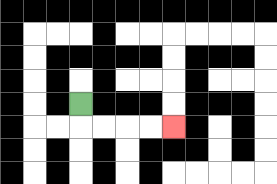{'start': '[3, 4]', 'end': '[7, 5]', 'path_directions': 'D,R,R,R,R', 'path_coordinates': '[[3, 4], [3, 5], [4, 5], [5, 5], [6, 5], [7, 5]]'}